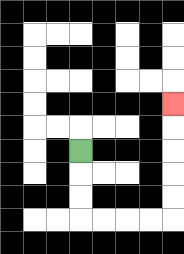{'start': '[3, 6]', 'end': '[7, 4]', 'path_directions': 'D,D,D,R,R,R,R,U,U,U,U,U', 'path_coordinates': '[[3, 6], [3, 7], [3, 8], [3, 9], [4, 9], [5, 9], [6, 9], [7, 9], [7, 8], [7, 7], [7, 6], [7, 5], [7, 4]]'}